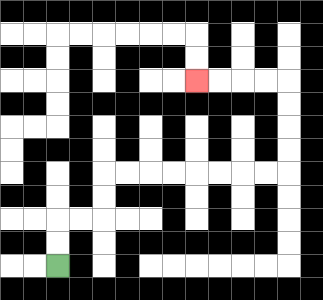{'start': '[2, 11]', 'end': '[8, 3]', 'path_directions': 'U,U,R,R,U,U,R,R,R,R,R,R,R,R,U,U,U,U,L,L,L,L', 'path_coordinates': '[[2, 11], [2, 10], [2, 9], [3, 9], [4, 9], [4, 8], [4, 7], [5, 7], [6, 7], [7, 7], [8, 7], [9, 7], [10, 7], [11, 7], [12, 7], [12, 6], [12, 5], [12, 4], [12, 3], [11, 3], [10, 3], [9, 3], [8, 3]]'}